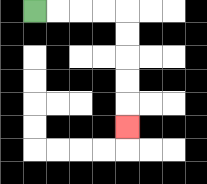{'start': '[1, 0]', 'end': '[5, 5]', 'path_directions': 'R,R,R,R,D,D,D,D,D', 'path_coordinates': '[[1, 0], [2, 0], [3, 0], [4, 0], [5, 0], [5, 1], [5, 2], [5, 3], [5, 4], [5, 5]]'}